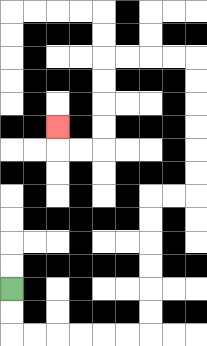{'start': '[0, 12]', 'end': '[2, 5]', 'path_directions': 'D,D,R,R,R,R,R,R,U,U,U,U,U,U,R,R,U,U,U,U,U,U,L,L,L,L,D,D,D,D,L,L,U', 'path_coordinates': '[[0, 12], [0, 13], [0, 14], [1, 14], [2, 14], [3, 14], [4, 14], [5, 14], [6, 14], [6, 13], [6, 12], [6, 11], [6, 10], [6, 9], [6, 8], [7, 8], [8, 8], [8, 7], [8, 6], [8, 5], [8, 4], [8, 3], [8, 2], [7, 2], [6, 2], [5, 2], [4, 2], [4, 3], [4, 4], [4, 5], [4, 6], [3, 6], [2, 6], [2, 5]]'}